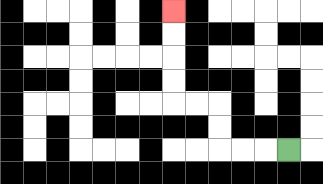{'start': '[12, 6]', 'end': '[7, 0]', 'path_directions': 'L,L,L,U,U,L,L,U,U,U,U', 'path_coordinates': '[[12, 6], [11, 6], [10, 6], [9, 6], [9, 5], [9, 4], [8, 4], [7, 4], [7, 3], [7, 2], [7, 1], [7, 0]]'}